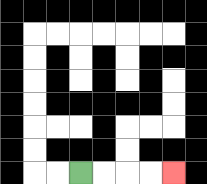{'start': '[3, 7]', 'end': '[7, 7]', 'path_directions': 'R,R,R,R', 'path_coordinates': '[[3, 7], [4, 7], [5, 7], [6, 7], [7, 7]]'}